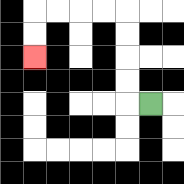{'start': '[6, 4]', 'end': '[1, 2]', 'path_directions': 'L,U,U,U,U,L,L,L,L,D,D', 'path_coordinates': '[[6, 4], [5, 4], [5, 3], [5, 2], [5, 1], [5, 0], [4, 0], [3, 0], [2, 0], [1, 0], [1, 1], [1, 2]]'}